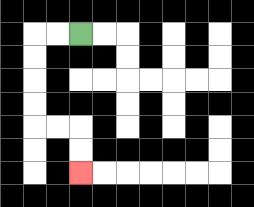{'start': '[3, 1]', 'end': '[3, 7]', 'path_directions': 'L,L,D,D,D,D,R,R,D,D', 'path_coordinates': '[[3, 1], [2, 1], [1, 1], [1, 2], [1, 3], [1, 4], [1, 5], [2, 5], [3, 5], [3, 6], [3, 7]]'}